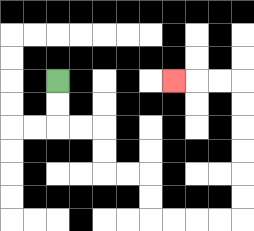{'start': '[2, 3]', 'end': '[7, 3]', 'path_directions': 'D,D,R,R,D,D,R,R,D,D,R,R,R,R,U,U,U,U,U,U,L,L,L', 'path_coordinates': '[[2, 3], [2, 4], [2, 5], [3, 5], [4, 5], [4, 6], [4, 7], [5, 7], [6, 7], [6, 8], [6, 9], [7, 9], [8, 9], [9, 9], [10, 9], [10, 8], [10, 7], [10, 6], [10, 5], [10, 4], [10, 3], [9, 3], [8, 3], [7, 3]]'}